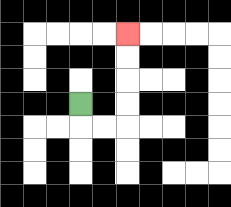{'start': '[3, 4]', 'end': '[5, 1]', 'path_directions': 'D,R,R,U,U,U,U', 'path_coordinates': '[[3, 4], [3, 5], [4, 5], [5, 5], [5, 4], [5, 3], [5, 2], [5, 1]]'}